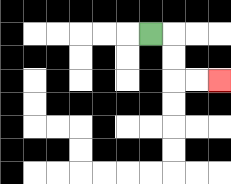{'start': '[6, 1]', 'end': '[9, 3]', 'path_directions': 'R,D,D,R,R', 'path_coordinates': '[[6, 1], [7, 1], [7, 2], [7, 3], [8, 3], [9, 3]]'}